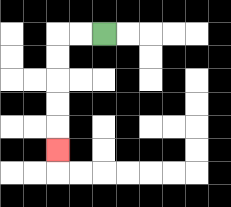{'start': '[4, 1]', 'end': '[2, 6]', 'path_directions': 'L,L,D,D,D,D,D', 'path_coordinates': '[[4, 1], [3, 1], [2, 1], [2, 2], [2, 3], [2, 4], [2, 5], [2, 6]]'}